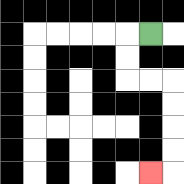{'start': '[6, 1]', 'end': '[6, 7]', 'path_directions': 'L,D,D,R,R,D,D,D,D,L', 'path_coordinates': '[[6, 1], [5, 1], [5, 2], [5, 3], [6, 3], [7, 3], [7, 4], [7, 5], [7, 6], [7, 7], [6, 7]]'}